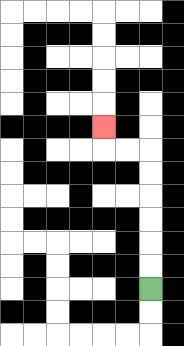{'start': '[6, 12]', 'end': '[4, 5]', 'path_directions': 'U,U,U,U,U,U,L,L,U', 'path_coordinates': '[[6, 12], [6, 11], [6, 10], [6, 9], [6, 8], [6, 7], [6, 6], [5, 6], [4, 6], [4, 5]]'}